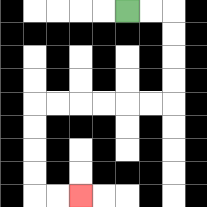{'start': '[5, 0]', 'end': '[3, 8]', 'path_directions': 'R,R,D,D,D,D,L,L,L,L,L,L,D,D,D,D,R,R', 'path_coordinates': '[[5, 0], [6, 0], [7, 0], [7, 1], [7, 2], [7, 3], [7, 4], [6, 4], [5, 4], [4, 4], [3, 4], [2, 4], [1, 4], [1, 5], [1, 6], [1, 7], [1, 8], [2, 8], [3, 8]]'}